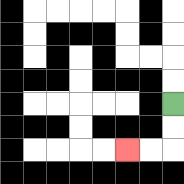{'start': '[7, 4]', 'end': '[5, 6]', 'path_directions': 'D,D,L,L', 'path_coordinates': '[[7, 4], [7, 5], [7, 6], [6, 6], [5, 6]]'}